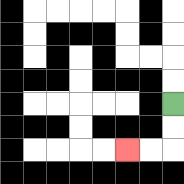{'start': '[7, 4]', 'end': '[5, 6]', 'path_directions': 'D,D,L,L', 'path_coordinates': '[[7, 4], [7, 5], [7, 6], [6, 6], [5, 6]]'}